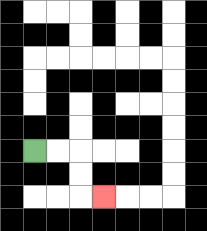{'start': '[1, 6]', 'end': '[4, 8]', 'path_directions': 'R,R,D,D,R', 'path_coordinates': '[[1, 6], [2, 6], [3, 6], [3, 7], [3, 8], [4, 8]]'}